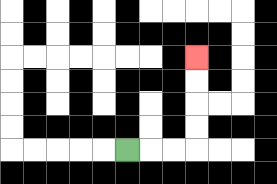{'start': '[5, 6]', 'end': '[8, 2]', 'path_directions': 'R,R,R,U,U,U,U', 'path_coordinates': '[[5, 6], [6, 6], [7, 6], [8, 6], [8, 5], [8, 4], [8, 3], [8, 2]]'}